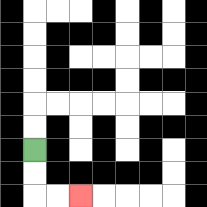{'start': '[1, 6]', 'end': '[3, 8]', 'path_directions': 'D,D,R,R', 'path_coordinates': '[[1, 6], [1, 7], [1, 8], [2, 8], [3, 8]]'}